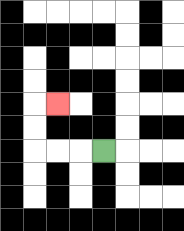{'start': '[4, 6]', 'end': '[2, 4]', 'path_directions': 'L,L,L,U,U,R', 'path_coordinates': '[[4, 6], [3, 6], [2, 6], [1, 6], [1, 5], [1, 4], [2, 4]]'}